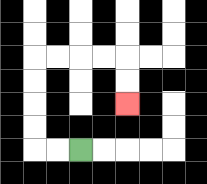{'start': '[3, 6]', 'end': '[5, 4]', 'path_directions': 'L,L,U,U,U,U,R,R,R,R,D,D', 'path_coordinates': '[[3, 6], [2, 6], [1, 6], [1, 5], [1, 4], [1, 3], [1, 2], [2, 2], [3, 2], [4, 2], [5, 2], [5, 3], [5, 4]]'}